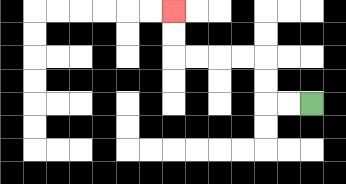{'start': '[13, 4]', 'end': '[7, 0]', 'path_directions': 'L,L,U,U,L,L,L,L,U,U', 'path_coordinates': '[[13, 4], [12, 4], [11, 4], [11, 3], [11, 2], [10, 2], [9, 2], [8, 2], [7, 2], [7, 1], [7, 0]]'}